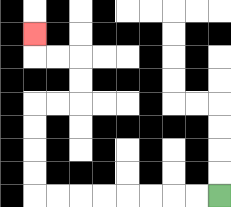{'start': '[9, 8]', 'end': '[1, 1]', 'path_directions': 'L,L,L,L,L,L,L,L,U,U,U,U,R,R,U,U,L,L,U', 'path_coordinates': '[[9, 8], [8, 8], [7, 8], [6, 8], [5, 8], [4, 8], [3, 8], [2, 8], [1, 8], [1, 7], [1, 6], [1, 5], [1, 4], [2, 4], [3, 4], [3, 3], [3, 2], [2, 2], [1, 2], [1, 1]]'}